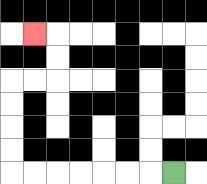{'start': '[7, 7]', 'end': '[1, 1]', 'path_directions': 'L,L,L,L,L,L,L,U,U,U,U,R,R,U,U,L', 'path_coordinates': '[[7, 7], [6, 7], [5, 7], [4, 7], [3, 7], [2, 7], [1, 7], [0, 7], [0, 6], [0, 5], [0, 4], [0, 3], [1, 3], [2, 3], [2, 2], [2, 1], [1, 1]]'}